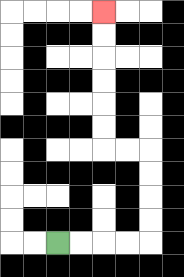{'start': '[2, 10]', 'end': '[4, 0]', 'path_directions': 'R,R,R,R,U,U,U,U,L,L,U,U,U,U,U,U', 'path_coordinates': '[[2, 10], [3, 10], [4, 10], [5, 10], [6, 10], [6, 9], [6, 8], [6, 7], [6, 6], [5, 6], [4, 6], [4, 5], [4, 4], [4, 3], [4, 2], [4, 1], [4, 0]]'}